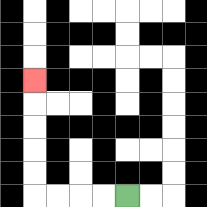{'start': '[5, 8]', 'end': '[1, 3]', 'path_directions': 'L,L,L,L,U,U,U,U,U', 'path_coordinates': '[[5, 8], [4, 8], [3, 8], [2, 8], [1, 8], [1, 7], [1, 6], [1, 5], [1, 4], [1, 3]]'}